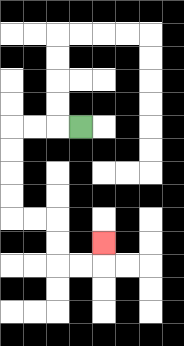{'start': '[3, 5]', 'end': '[4, 10]', 'path_directions': 'L,L,L,D,D,D,D,R,R,D,D,R,R,U', 'path_coordinates': '[[3, 5], [2, 5], [1, 5], [0, 5], [0, 6], [0, 7], [0, 8], [0, 9], [1, 9], [2, 9], [2, 10], [2, 11], [3, 11], [4, 11], [4, 10]]'}